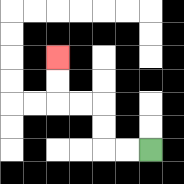{'start': '[6, 6]', 'end': '[2, 2]', 'path_directions': 'L,L,U,U,L,L,U,U', 'path_coordinates': '[[6, 6], [5, 6], [4, 6], [4, 5], [4, 4], [3, 4], [2, 4], [2, 3], [2, 2]]'}